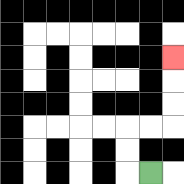{'start': '[6, 7]', 'end': '[7, 2]', 'path_directions': 'L,U,U,R,R,U,U,U', 'path_coordinates': '[[6, 7], [5, 7], [5, 6], [5, 5], [6, 5], [7, 5], [7, 4], [7, 3], [7, 2]]'}